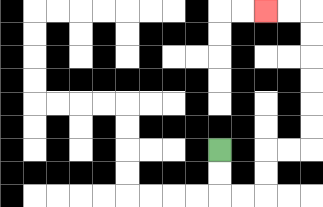{'start': '[9, 6]', 'end': '[11, 0]', 'path_directions': 'D,D,R,R,U,U,R,R,U,U,U,U,U,U,L,L', 'path_coordinates': '[[9, 6], [9, 7], [9, 8], [10, 8], [11, 8], [11, 7], [11, 6], [12, 6], [13, 6], [13, 5], [13, 4], [13, 3], [13, 2], [13, 1], [13, 0], [12, 0], [11, 0]]'}